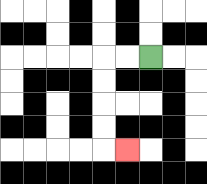{'start': '[6, 2]', 'end': '[5, 6]', 'path_directions': 'L,L,D,D,D,D,R', 'path_coordinates': '[[6, 2], [5, 2], [4, 2], [4, 3], [4, 4], [4, 5], [4, 6], [5, 6]]'}